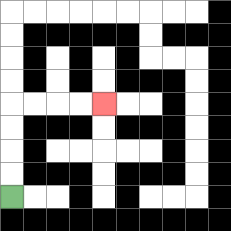{'start': '[0, 8]', 'end': '[4, 4]', 'path_directions': 'U,U,U,U,R,R,R,R', 'path_coordinates': '[[0, 8], [0, 7], [0, 6], [0, 5], [0, 4], [1, 4], [2, 4], [3, 4], [4, 4]]'}